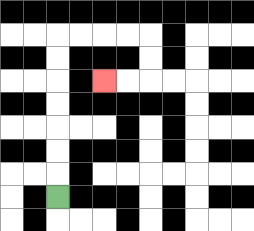{'start': '[2, 8]', 'end': '[4, 3]', 'path_directions': 'U,U,U,U,U,U,U,R,R,R,R,D,D,L,L', 'path_coordinates': '[[2, 8], [2, 7], [2, 6], [2, 5], [2, 4], [2, 3], [2, 2], [2, 1], [3, 1], [4, 1], [5, 1], [6, 1], [6, 2], [6, 3], [5, 3], [4, 3]]'}